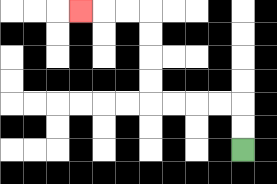{'start': '[10, 6]', 'end': '[3, 0]', 'path_directions': 'U,U,L,L,L,L,U,U,U,U,L,L,L', 'path_coordinates': '[[10, 6], [10, 5], [10, 4], [9, 4], [8, 4], [7, 4], [6, 4], [6, 3], [6, 2], [6, 1], [6, 0], [5, 0], [4, 0], [3, 0]]'}